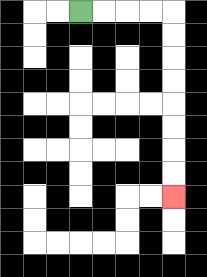{'start': '[3, 0]', 'end': '[7, 8]', 'path_directions': 'R,R,R,R,D,D,D,D,D,D,D,D', 'path_coordinates': '[[3, 0], [4, 0], [5, 0], [6, 0], [7, 0], [7, 1], [7, 2], [7, 3], [7, 4], [7, 5], [7, 6], [7, 7], [7, 8]]'}